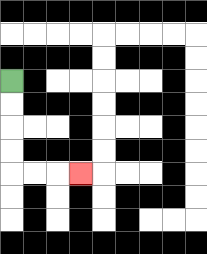{'start': '[0, 3]', 'end': '[3, 7]', 'path_directions': 'D,D,D,D,R,R,R', 'path_coordinates': '[[0, 3], [0, 4], [0, 5], [0, 6], [0, 7], [1, 7], [2, 7], [3, 7]]'}